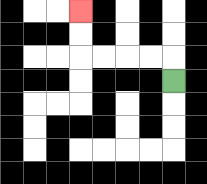{'start': '[7, 3]', 'end': '[3, 0]', 'path_directions': 'U,L,L,L,L,U,U', 'path_coordinates': '[[7, 3], [7, 2], [6, 2], [5, 2], [4, 2], [3, 2], [3, 1], [3, 0]]'}